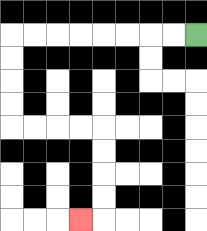{'start': '[8, 1]', 'end': '[3, 9]', 'path_directions': 'L,L,L,L,L,L,L,L,D,D,D,D,R,R,R,R,D,D,D,D,L', 'path_coordinates': '[[8, 1], [7, 1], [6, 1], [5, 1], [4, 1], [3, 1], [2, 1], [1, 1], [0, 1], [0, 2], [0, 3], [0, 4], [0, 5], [1, 5], [2, 5], [3, 5], [4, 5], [4, 6], [4, 7], [4, 8], [4, 9], [3, 9]]'}